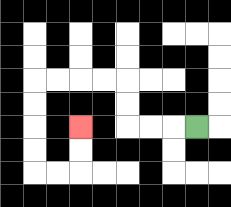{'start': '[8, 5]', 'end': '[3, 5]', 'path_directions': 'L,L,L,U,U,L,L,L,L,D,D,D,D,R,R,U,U', 'path_coordinates': '[[8, 5], [7, 5], [6, 5], [5, 5], [5, 4], [5, 3], [4, 3], [3, 3], [2, 3], [1, 3], [1, 4], [1, 5], [1, 6], [1, 7], [2, 7], [3, 7], [3, 6], [3, 5]]'}